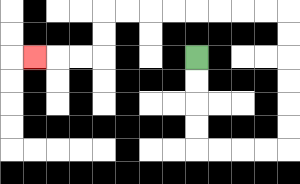{'start': '[8, 2]', 'end': '[1, 2]', 'path_directions': 'D,D,D,D,R,R,R,R,U,U,U,U,U,U,L,L,L,L,L,L,L,L,D,D,L,L,L', 'path_coordinates': '[[8, 2], [8, 3], [8, 4], [8, 5], [8, 6], [9, 6], [10, 6], [11, 6], [12, 6], [12, 5], [12, 4], [12, 3], [12, 2], [12, 1], [12, 0], [11, 0], [10, 0], [9, 0], [8, 0], [7, 0], [6, 0], [5, 0], [4, 0], [4, 1], [4, 2], [3, 2], [2, 2], [1, 2]]'}